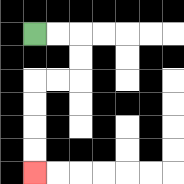{'start': '[1, 1]', 'end': '[1, 7]', 'path_directions': 'R,R,D,D,L,L,D,D,D,D', 'path_coordinates': '[[1, 1], [2, 1], [3, 1], [3, 2], [3, 3], [2, 3], [1, 3], [1, 4], [1, 5], [1, 6], [1, 7]]'}